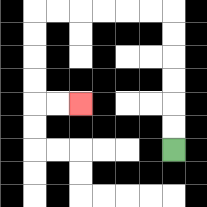{'start': '[7, 6]', 'end': '[3, 4]', 'path_directions': 'U,U,U,U,U,U,L,L,L,L,L,L,D,D,D,D,R,R', 'path_coordinates': '[[7, 6], [7, 5], [7, 4], [7, 3], [7, 2], [7, 1], [7, 0], [6, 0], [5, 0], [4, 0], [3, 0], [2, 0], [1, 0], [1, 1], [1, 2], [1, 3], [1, 4], [2, 4], [3, 4]]'}